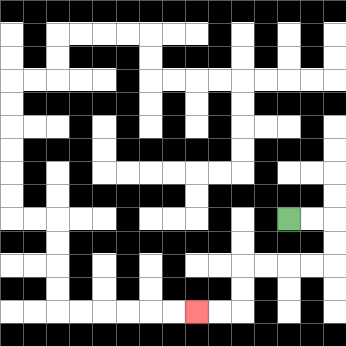{'start': '[12, 9]', 'end': '[8, 13]', 'path_directions': 'R,R,D,D,L,L,L,L,D,D,L,L', 'path_coordinates': '[[12, 9], [13, 9], [14, 9], [14, 10], [14, 11], [13, 11], [12, 11], [11, 11], [10, 11], [10, 12], [10, 13], [9, 13], [8, 13]]'}